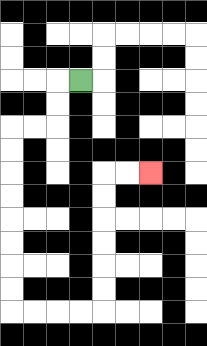{'start': '[3, 3]', 'end': '[6, 7]', 'path_directions': 'L,D,D,L,L,D,D,D,D,D,D,D,D,R,R,R,R,U,U,U,U,U,U,R,R', 'path_coordinates': '[[3, 3], [2, 3], [2, 4], [2, 5], [1, 5], [0, 5], [0, 6], [0, 7], [0, 8], [0, 9], [0, 10], [0, 11], [0, 12], [0, 13], [1, 13], [2, 13], [3, 13], [4, 13], [4, 12], [4, 11], [4, 10], [4, 9], [4, 8], [4, 7], [5, 7], [6, 7]]'}